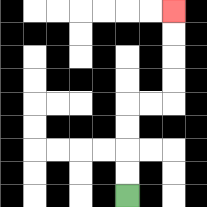{'start': '[5, 8]', 'end': '[7, 0]', 'path_directions': 'U,U,U,U,R,R,U,U,U,U', 'path_coordinates': '[[5, 8], [5, 7], [5, 6], [5, 5], [5, 4], [6, 4], [7, 4], [7, 3], [7, 2], [7, 1], [7, 0]]'}